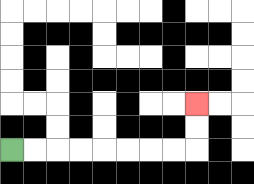{'start': '[0, 6]', 'end': '[8, 4]', 'path_directions': 'R,R,R,R,R,R,R,R,U,U', 'path_coordinates': '[[0, 6], [1, 6], [2, 6], [3, 6], [4, 6], [5, 6], [6, 6], [7, 6], [8, 6], [8, 5], [8, 4]]'}